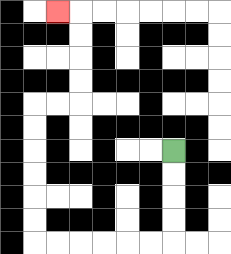{'start': '[7, 6]', 'end': '[2, 0]', 'path_directions': 'D,D,D,D,L,L,L,L,L,L,U,U,U,U,U,U,R,R,U,U,U,U,L', 'path_coordinates': '[[7, 6], [7, 7], [7, 8], [7, 9], [7, 10], [6, 10], [5, 10], [4, 10], [3, 10], [2, 10], [1, 10], [1, 9], [1, 8], [1, 7], [1, 6], [1, 5], [1, 4], [2, 4], [3, 4], [3, 3], [3, 2], [3, 1], [3, 0], [2, 0]]'}